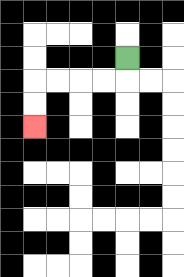{'start': '[5, 2]', 'end': '[1, 5]', 'path_directions': 'D,L,L,L,L,D,D', 'path_coordinates': '[[5, 2], [5, 3], [4, 3], [3, 3], [2, 3], [1, 3], [1, 4], [1, 5]]'}